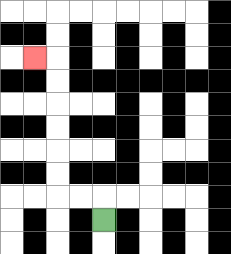{'start': '[4, 9]', 'end': '[1, 2]', 'path_directions': 'U,L,L,U,U,U,U,U,U,L', 'path_coordinates': '[[4, 9], [4, 8], [3, 8], [2, 8], [2, 7], [2, 6], [2, 5], [2, 4], [2, 3], [2, 2], [1, 2]]'}